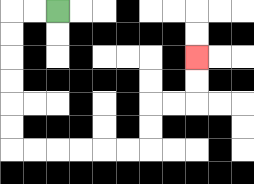{'start': '[2, 0]', 'end': '[8, 2]', 'path_directions': 'L,L,D,D,D,D,D,D,R,R,R,R,R,R,U,U,R,R,U,U', 'path_coordinates': '[[2, 0], [1, 0], [0, 0], [0, 1], [0, 2], [0, 3], [0, 4], [0, 5], [0, 6], [1, 6], [2, 6], [3, 6], [4, 6], [5, 6], [6, 6], [6, 5], [6, 4], [7, 4], [8, 4], [8, 3], [8, 2]]'}